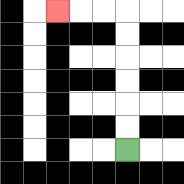{'start': '[5, 6]', 'end': '[2, 0]', 'path_directions': 'U,U,U,U,U,U,L,L,L', 'path_coordinates': '[[5, 6], [5, 5], [5, 4], [5, 3], [5, 2], [5, 1], [5, 0], [4, 0], [3, 0], [2, 0]]'}